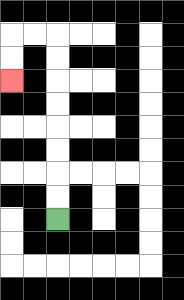{'start': '[2, 9]', 'end': '[0, 3]', 'path_directions': 'U,U,U,U,U,U,U,U,L,L,D,D', 'path_coordinates': '[[2, 9], [2, 8], [2, 7], [2, 6], [2, 5], [2, 4], [2, 3], [2, 2], [2, 1], [1, 1], [0, 1], [0, 2], [0, 3]]'}